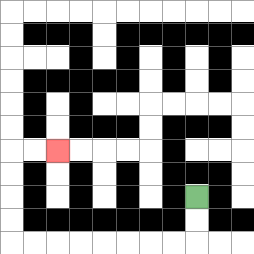{'start': '[8, 8]', 'end': '[2, 6]', 'path_directions': 'D,D,L,L,L,L,L,L,L,L,U,U,U,U,R,R', 'path_coordinates': '[[8, 8], [8, 9], [8, 10], [7, 10], [6, 10], [5, 10], [4, 10], [3, 10], [2, 10], [1, 10], [0, 10], [0, 9], [0, 8], [0, 7], [0, 6], [1, 6], [2, 6]]'}